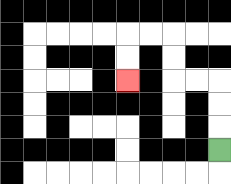{'start': '[9, 6]', 'end': '[5, 3]', 'path_directions': 'U,U,U,L,L,U,U,L,L,D,D', 'path_coordinates': '[[9, 6], [9, 5], [9, 4], [9, 3], [8, 3], [7, 3], [7, 2], [7, 1], [6, 1], [5, 1], [5, 2], [5, 3]]'}